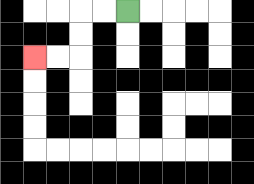{'start': '[5, 0]', 'end': '[1, 2]', 'path_directions': 'L,L,D,D,L,L', 'path_coordinates': '[[5, 0], [4, 0], [3, 0], [3, 1], [3, 2], [2, 2], [1, 2]]'}